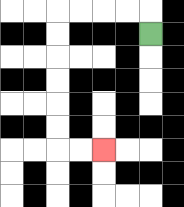{'start': '[6, 1]', 'end': '[4, 6]', 'path_directions': 'U,L,L,L,L,D,D,D,D,D,D,R,R', 'path_coordinates': '[[6, 1], [6, 0], [5, 0], [4, 0], [3, 0], [2, 0], [2, 1], [2, 2], [2, 3], [2, 4], [2, 5], [2, 6], [3, 6], [4, 6]]'}